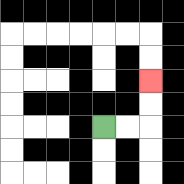{'start': '[4, 5]', 'end': '[6, 3]', 'path_directions': 'R,R,U,U', 'path_coordinates': '[[4, 5], [5, 5], [6, 5], [6, 4], [6, 3]]'}